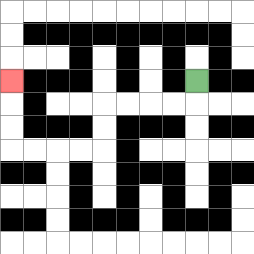{'start': '[8, 3]', 'end': '[0, 3]', 'path_directions': 'D,L,L,L,L,D,D,L,L,L,L,U,U,U', 'path_coordinates': '[[8, 3], [8, 4], [7, 4], [6, 4], [5, 4], [4, 4], [4, 5], [4, 6], [3, 6], [2, 6], [1, 6], [0, 6], [0, 5], [0, 4], [0, 3]]'}